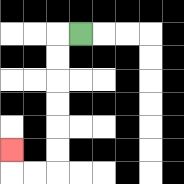{'start': '[3, 1]', 'end': '[0, 6]', 'path_directions': 'L,D,D,D,D,D,D,L,L,U', 'path_coordinates': '[[3, 1], [2, 1], [2, 2], [2, 3], [2, 4], [2, 5], [2, 6], [2, 7], [1, 7], [0, 7], [0, 6]]'}